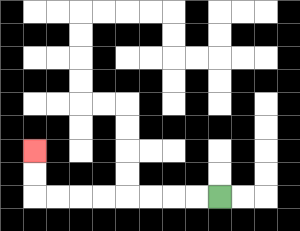{'start': '[9, 8]', 'end': '[1, 6]', 'path_directions': 'L,L,L,L,L,L,L,L,U,U', 'path_coordinates': '[[9, 8], [8, 8], [7, 8], [6, 8], [5, 8], [4, 8], [3, 8], [2, 8], [1, 8], [1, 7], [1, 6]]'}